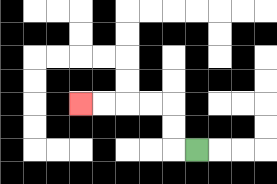{'start': '[8, 6]', 'end': '[3, 4]', 'path_directions': 'L,U,U,L,L,L,L', 'path_coordinates': '[[8, 6], [7, 6], [7, 5], [7, 4], [6, 4], [5, 4], [4, 4], [3, 4]]'}